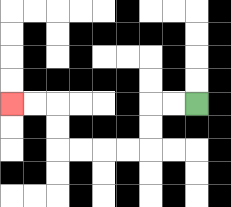{'start': '[8, 4]', 'end': '[0, 4]', 'path_directions': 'L,L,D,D,L,L,L,L,U,U,L,L', 'path_coordinates': '[[8, 4], [7, 4], [6, 4], [6, 5], [6, 6], [5, 6], [4, 6], [3, 6], [2, 6], [2, 5], [2, 4], [1, 4], [0, 4]]'}